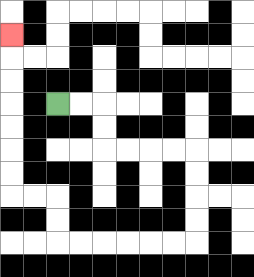{'start': '[2, 4]', 'end': '[0, 1]', 'path_directions': 'R,R,D,D,R,R,R,R,D,D,D,D,L,L,L,L,L,L,U,U,L,L,U,U,U,U,U,U,U', 'path_coordinates': '[[2, 4], [3, 4], [4, 4], [4, 5], [4, 6], [5, 6], [6, 6], [7, 6], [8, 6], [8, 7], [8, 8], [8, 9], [8, 10], [7, 10], [6, 10], [5, 10], [4, 10], [3, 10], [2, 10], [2, 9], [2, 8], [1, 8], [0, 8], [0, 7], [0, 6], [0, 5], [0, 4], [0, 3], [0, 2], [0, 1]]'}